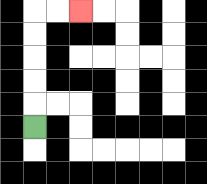{'start': '[1, 5]', 'end': '[3, 0]', 'path_directions': 'U,U,U,U,U,R,R', 'path_coordinates': '[[1, 5], [1, 4], [1, 3], [1, 2], [1, 1], [1, 0], [2, 0], [3, 0]]'}